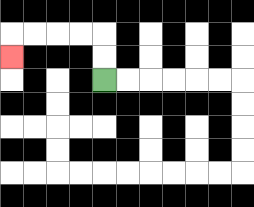{'start': '[4, 3]', 'end': '[0, 2]', 'path_directions': 'U,U,L,L,L,L,D', 'path_coordinates': '[[4, 3], [4, 2], [4, 1], [3, 1], [2, 1], [1, 1], [0, 1], [0, 2]]'}